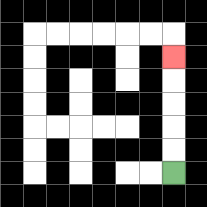{'start': '[7, 7]', 'end': '[7, 2]', 'path_directions': 'U,U,U,U,U', 'path_coordinates': '[[7, 7], [7, 6], [7, 5], [7, 4], [7, 3], [7, 2]]'}